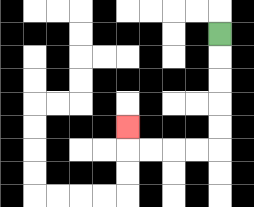{'start': '[9, 1]', 'end': '[5, 5]', 'path_directions': 'D,D,D,D,D,L,L,L,L,U', 'path_coordinates': '[[9, 1], [9, 2], [9, 3], [9, 4], [9, 5], [9, 6], [8, 6], [7, 6], [6, 6], [5, 6], [5, 5]]'}